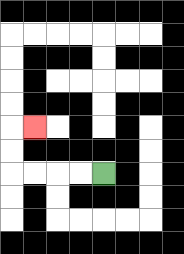{'start': '[4, 7]', 'end': '[1, 5]', 'path_directions': 'L,L,L,L,U,U,R', 'path_coordinates': '[[4, 7], [3, 7], [2, 7], [1, 7], [0, 7], [0, 6], [0, 5], [1, 5]]'}